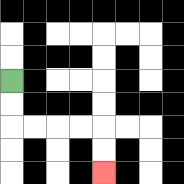{'start': '[0, 3]', 'end': '[4, 7]', 'path_directions': 'D,D,R,R,R,R,D,D', 'path_coordinates': '[[0, 3], [0, 4], [0, 5], [1, 5], [2, 5], [3, 5], [4, 5], [4, 6], [4, 7]]'}